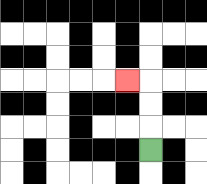{'start': '[6, 6]', 'end': '[5, 3]', 'path_directions': 'U,U,U,L', 'path_coordinates': '[[6, 6], [6, 5], [6, 4], [6, 3], [5, 3]]'}